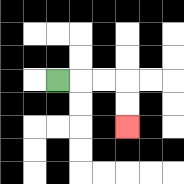{'start': '[2, 3]', 'end': '[5, 5]', 'path_directions': 'R,R,R,D,D', 'path_coordinates': '[[2, 3], [3, 3], [4, 3], [5, 3], [5, 4], [5, 5]]'}